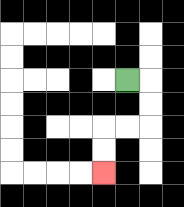{'start': '[5, 3]', 'end': '[4, 7]', 'path_directions': 'R,D,D,L,L,D,D', 'path_coordinates': '[[5, 3], [6, 3], [6, 4], [6, 5], [5, 5], [4, 5], [4, 6], [4, 7]]'}